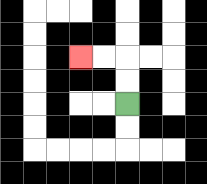{'start': '[5, 4]', 'end': '[3, 2]', 'path_directions': 'U,U,L,L', 'path_coordinates': '[[5, 4], [5, 3], [5, 2], [4, 2], [3, 2]]'}